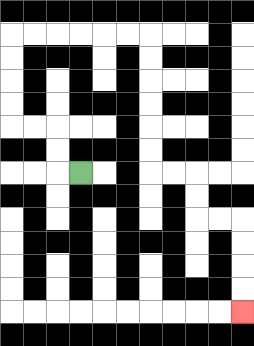{'start': '[3, 7]', 'end': '[10, 13]', 'path_directions': 'L,U,U,L,L,U,U,U,U,R,R,R,R,R,R,D,D,D,D,D,D,R,R,D,D,R,R,D,D,D,D', 'path_coordinates': '[[3, 7], [2, 7], [2, 6], [2, 5], [1, 5], [0, 5], [0, 4], [0, 3], [0, 2], [0, 1], [1, 1], [2, 1], [3, 1], [4, 1], [5, 1], [6, 1], [6, 2], [6, 3], [6, 4], [6, 5], [6, 6], [6, 7], [7, 7], [8, 7], [8, 8], [8, 9], [9, 9], [10, 9], [10, 10], [10, 11], [10, 12], [10, 13]]'}